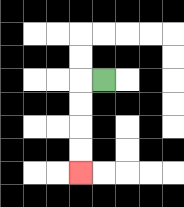{'start': '[4, 3]', 'end': '[3, 7]', 'path_directions': 'L,D,D,D,D', 'path_coordinates': '[[4, 3], [3, 3], [3, 4], [3, 5], [3, 6], [3, 7]]'}